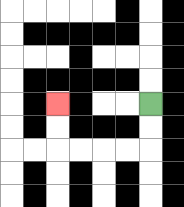{'start': '[6, 4]', 'end': '[2, 4]', 'path_directions': 'D,D,L,L,L,L,U,U', 'path_coordinates': '[[6, 4], [6, 5], [6, 6], [5, 6], [4, 6], [3, 6], [2, 6], [2, 5], [2, 4]]'}